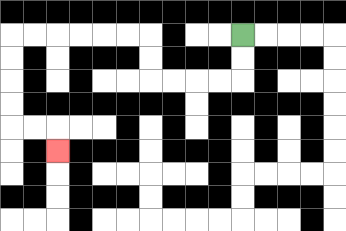{'start': '[10, 1]', 'end': '[2, 6]', 'path_directions': 'D,D,L,L,L,L,U,U,L,L,L,L,L,L,D,D,D,D,R,R,D', 'path_coordinates': '[[10, 1], [10, 2], [10, 3], [9, 3], [8, 3], [7, 3], [6, 3], [6, 2], [6, 1], [5, 1], [4, 1], [3, 1], [2, 1], [1, 1], [0, 1], [0, 2], [0, 3], [0, 4], [0, 5], [1, 5], [2, 5], [2, 6]]'}